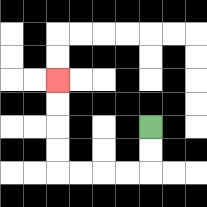{'start': '[6, 5]', 'end': '[2, 3]', 'path_directions': 'D,D,L,L,L,L,U,U,U,U', 'path_coordinates': '[[6, 5], [6, 6], [6, 7], [5, 7], [4, 7], [3, 7], [2, 7], [2, 6], [2, 5], [2, 4], [2, 3]]'}